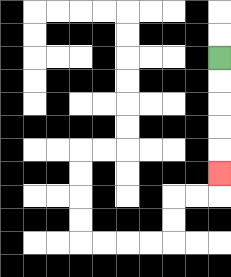{'start': '[9, 2]', 'end': '[9, 7]', 'path_directions': 'D,D,D,D,D', 'path_coordinates': '[[9, 2], [9, 3], [9, 4], [9, 5], [9, 6], [9, 7]]'}